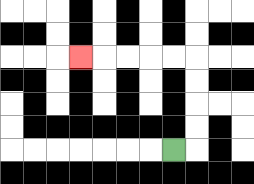{'start': '[7, 6]', 'end': '[3, 2]', 'path_directions': 'R,U,U,U,U,L,L,L,L,L', 'path_coordinates': '[[7, 6], [8, 6], [8, 5], [8, 4], [8, 3], [8, 2], [7, 2], [6, 2], [5, 2], [4, 2], [3, 2]]'}